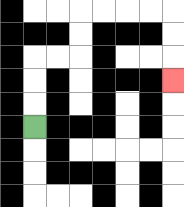{'start': '[1, 5]', 'end': '[7, 3]', 'path_directions': 'U,U,U,R,R,U,U,R,R,R,R,D,D,D', 'path_coordinates': '[[1, 5], [1, 4], [1, 3], [1, 2], [2, 2], [3, 2], [3, 1], [3, 0], [4, 0], [5, 0], [6, 0], [7, 0], [7, 1], [7, 2], [7, 3]]'}